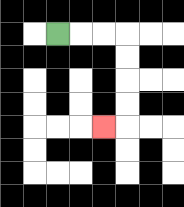{'start': '[2, 1]', 'end': '[4, 5]', 'path_directions': 'R,R,R,D,D,D,D,L', 'path_coordinates': '[[2, 1], [3, 1], [4, 1], [5, 1], [5, 2], [5, 3], [5, 4], [5, 5], [4, 5]]'}